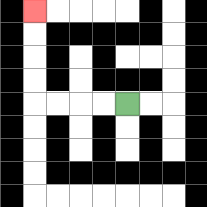{'start': '[5, 4]', 'end': '[1, 0]', 'path_directions': 'L,L,L,L,U,U,U,U', 'path_coordinates': '[[5, 4], [4, 4], [3, 4], [2, 4], [1, 4], [1, 3], [1, 2], [1, 1], [1, 0]]'}